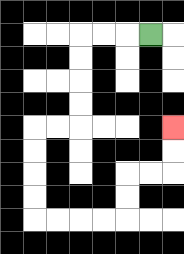{'start': '[6, 1]', 'end': '[7, 5]', 'path_directions': 'L,L,L,D,D,D,D,L,L,D,D,D,D,R,R,R,R,U,U,R,R,U,U', 'path_coordinates': '[[6, 1], [5, 1], [4, 1], [3, 1], [3, 2], [3, 3], [3, 4], [3, 5], [2, 5], [1, 5], [1, 6], [1, 7], [1, 8], [1, 9], [2, 9], [3, 9], [4, 9], [5, 9], [5, 8], [5, 7], [6, 7], [7, 7], [7, 6], [7, 5]]'}